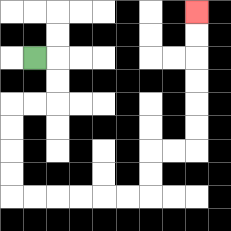{'start': '[1, 2]', 'end': '[8, 0]', 'path_directions': 'R,D,D,L,L,D,D,D,D,R,R,R,R,R,R,U,U,R,R,U,U,U,U,U,U', 'path_coordinates': '[[1, 2], [2, 2], [2, 3], [2, 4], [1, 4], [0, 4], [0, 5], [0, 6], [0, 7], [0, 8], [1, 8], [2, 8], [3, 8], [4, 8], [5, 8], [6, 8], [6, 7], [6, 6], [7, 6], [8, 6], [8, 5], [8, 4], [8, 3], [8, 2], [8, 1], [8, 0]]'}